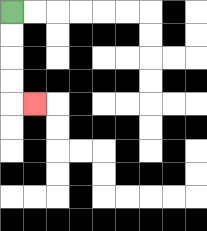{'start': '[0, 0]', 'end': '[1, 4]', 'path_directions': 'D,D,D,D,R', 'path_coordinates': '[[0, 0], [0, 1], [0, 2], [0, 3], [0, 4], [1, 4]]'}